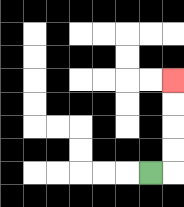{'start': '[6, 7]', 'end': '[7, 3]', 'path_directions': 'R,U,U,U,U', 'path_coordinates': '[[6, 7], [7, 7], [7, 6], [7, 5], [7, 4], [7, 3]]'}